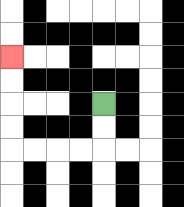{'start': '[4, 4]', 'end': '[0, 2]', 'path_directions': 'D,D,L,L,L,L,U,U,U,U', 'path_coordinates': '[[4, 4], [4, 5], [4, 6], [3, 6], [2, 6], [1, 6], [0, 6], [0, 5], [0, 4], [0, 3], [0, 2]]'}